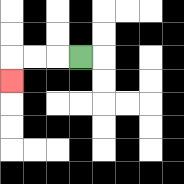{'start': '[3, 2]', 'end': '[0, 3]', 'path_directions': 'L,L,L,D', 'path_coordinates': '[[3, 2], [2, 2], [1, 2], [0, 2], [0, 3]]'}